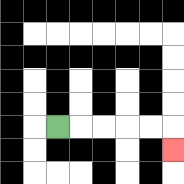{'start': '[2, 5]', 'end': '[7, 6]', 'path_directions': 'R,R,R,R,R,D', 'path_coordinates': '[[2, 5], [3, 5], [4, 5], [5, 5], [6, 5], [7, 5], [7, 6]]'}